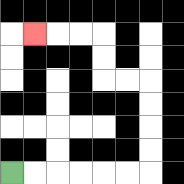{'start': '[0, 7]', 'end': '[1, 1]', 'path_directions': 'R,R,R,R,R,R,U,U,U,U,L,L,U,U,L,L,L', 'path_coordinates': '[[0, 7], [1, 7], [2, 7], [3, 7], [4, 7], [5, 7], [6, 7], [6, 6], [6, 5], [6, 4], [6, 3], [5, 3], [4, 3], [4, 2], [4, 1], [3, 1], [2, 1], [1, 1]]'}